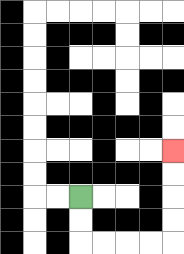{'start': '[3, 8]', 'end': '[7, 6]', 'path_directions': 'D,D,R,R,R,R,U,U,U,U', 'path_coordinates': '[[3, 8], [3, 9], [3, 10], [4, 10], [5, 10], [6, 10], [7, 10], [7, 9], [7, 8], [7, 7], [7, 6]]'}